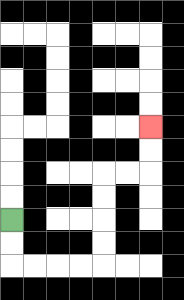{'start': '[0, 9]', 'end': '[6, 5]', 'path_directions': 'D,D,R,R,R,R,U,U,U,U,R,R,U,U', 'path_coordinates': '[[0, 9], [0, 10], [0, 11], [1, 11], [2, 11], [3, 11], [4, 11], [4, 10], [4, 9], [4, 8], [4, 7], [5, 7], [6, 7], [6, 6], [6, 5]]'}